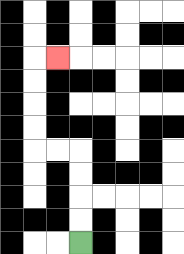{'start': '[3, 10]', 'end': '[2, 2]', 'path_directions': 'U,U,U,U,L,L,U,U,U,U,R', 'path_coordinates': '[[3, 10], [3, 9], [3, 8], [3, 7], [3, 6], [2, 6], [1, 6], [1, 5], [1, 4], [1, 3], [1, 2], [2, 2]]'}